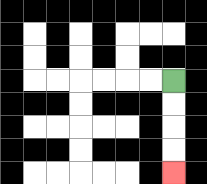{'start': '[7, 3]', 'end': '[7, 7]', 'path_directions': 'D,D,D,D', 'path_coordinates': '[[7, 3], [7, 4], [7, 5], [7, 6], [7, 7]]'}